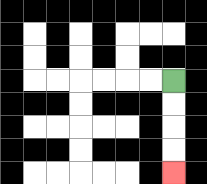{'start': '[7, 3]', 'end': '[7, 7]', 'path_directions': 'D,D,D,D', 'path_coordinates': '[[7, 3], [7, 4], [7, 5], [7, 6], [7, 7]]'}